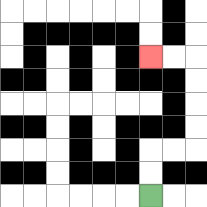{'start': '[6, 8]', 'end': '[6, 2]', 'path_directions': 'U,U,R,R,U,U,U,U,L,L', 'path_coordinates': '[[6, 8], [6, 7], [6, 6], [7, 6], [8, 6], [8, 5], [8, 4], [8, 3], [8, 2], [7, 2], [6, 2]]'}